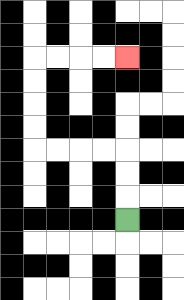{'start': '[5, 9]', 'end': '[5, 2]', 'path_directions': 'U,U,U,L,L,L,L,U,U,U,U,R,R,R,R', 'path_coordinates': '[[5, 9], [5, 8], [5, 7], [5, 6], [4, 6], [3, 6], [2, 6], [1, 6], [1, 5], [1, 4], [1, 3], [1, 2], [2, 2], [3, 2], [4, 2], [5, 2]]'}